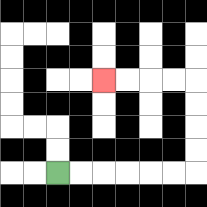{'start': '[2, 7]', 'end': '[4, 3]', 'path_directions': 'R,R,R,R,R,R,U,U,U,U,L,L,L,L', 'path_coordinates': '[[2, 7], [3, 7], [4, 7], [5, 7], [6, 7], [7, 7], [8, 7], [8, 6], [8, 5], [8, 4], [8, 3], [7, 3], [6, 3], [5, 3], [4, 3]]'}